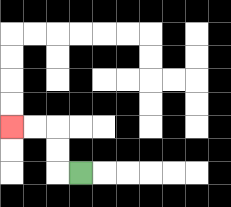{'start': '[3, 7]', 'end': '[0, 5]', 'path_directions': 'L,U,U,L,L', 'path_coordinates': '[[3, 7], [2, 7], [2, 6], [2, 5], [1, 5], [0, 5]]'}